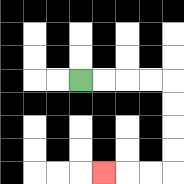{'start': '[3, 3]', 'end': '[4, 7]', 'path_directions': 'R,R,R,R,D,D,D,D,L,L,L', 'path_coordinates': '[[3, 3], [4, 3], [5, 3], [6, 3], [7, 3], [7, 4], [7, 5], [7, 6], [7, 7], [6, 7], [5, 7], [4, 7]]'}